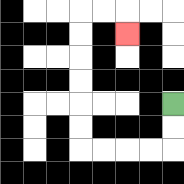{'start': '[7, 4]', 'end': '[5, 1]', 'path_directions': 'D,D,L,L,L,L,U,U,U,U,U,U,R,R,D', 'path_coordinates': '[[7, 4], [7, 5], [7, 6], [6, 6], [5, 6], [4, 6], [3, 6], [3, 5], [3, 4], [3, 3], [3, 2], [3, 1], [3, 0], [4, 0], [5, 0], [5, 1]]'}